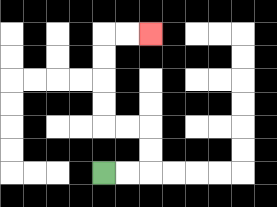{'start': '[4, 7]', 'end': '[6, 1]', 'path_directions': 'R,R,U,U,L,L,U,U,U,U,R,R', 'path_coordinates': '[[4, 7], [5, 7], [6, 7], [6, 6], [6, 5], [5, 5], [4, 5], [4, 4], [4, 3], [4, 2], [4, 1], [5, 1], [6, 1]]'}